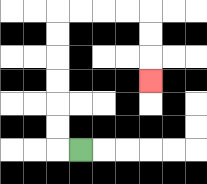{'start': '[3, 6]', 'end': '[6, 3]', 'path_directions': 'L,U,U,U,U,U,U,R,R,R,R,D,D,D', 'path_coordinates': '[[3, 6], [2, 6], [2, 5], [2, 4], [2, 3], [2, 2], [2, 1], [2, 0], [3, 0], [4, 0], [5, 0], [6, 0], [6, 1], [6, 2], [6, 3]]'}